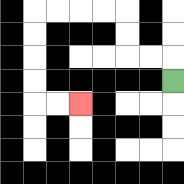{'start': '[7, 3]', 'end': '[3, 4]', 'path_directions': 'U,L,L,U,U,L,L,L,L,D,D,D,D,R,R', 'path_coordinates': '[[7, 3], [7, 2], [6, 2], [5, 2], [5, 1], [5, 0], [4, 0], [3, 0], [2, 0], [1, 0], [1, 1], [1, 2], [1, 3], [1, 4], [2, 4], [3, 4]]'}